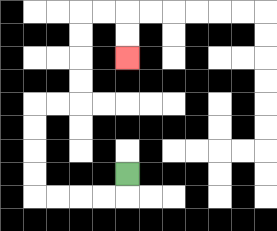{'start': '[5, 7]', 'end': '[5, 2]', 'path_directions': 'D,L,L,L,L,U,U,U,U,R,R,U,U,U,U,R,R,D,D', 'path_coordinates': '[[5, 7], [5, 8], [4, 8], [3, 8], [2, 8], [1, 8], [1, 7], [1, 6], [1, 5], [1, 4], [2, 4], [3, 4], [3, 3], [3, 2], [3, 1], [3, 0], [4, 0], [5, 0], [5, 1], [5, 2]]'}